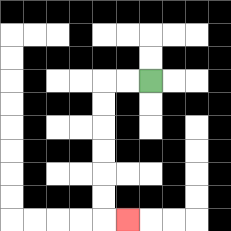{'start': '[6, 3]', 'end': '[5, 9]', 'path_directions': 'L,L,D,D,D,D,D,D,R', 'path_coordinates': '[[6, 3], [5, 3], [4, 3], [4, 4], [4, 5], [4, 6], [4, 7], [4, 8], [4, 9], [5, 9]]'}